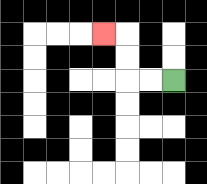{'start': '[7, 3]', 'end': '[4, 1]', 'path_directions': 'L,L,U,U,L', 'path_coordinates': '[[7, 3], [6, 3], [5, 3], [5, 2], [5, 1], [4, 1]]'}